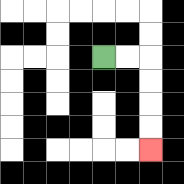{'start': '[4, 2]', 'end': '[6, 6]', 'path_directions': 'R,R,D,D,D,D', 'path_coordinates': '[[4, 2], [5, 2], [6, 2], [6, 3], [6, 4], [6, 5], [6, 6]]'}